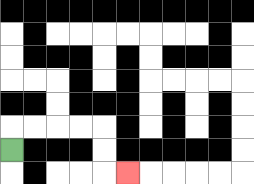{'start': '[0, 6]', 'end': '[5, 7]', 'path_directions': 'U,R,R,R,R,D,D,R', 'path_coordinates': '[[0, 6], [0, 5], [1, 5], [2, 5], [3, 5], [4, 5], [4, 6], [4, 7], [5, 7]]'}